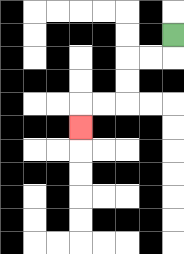{'start': '[7, 1]', 'end': '[3, 5]', 'path_directions': 'D,L,L,D,D,L,L,D', 'path_coordinates': '[[7, 1], [7, 2], [6, 2], [5, 2], [5, 3], [5, 4], [4, 4], [3, 4], [3, 5]]'}